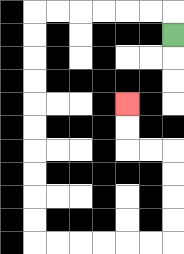{'start': '[7, 1]', 'end': '[5, 4]', 'path_directions': 'U,L,L,L,L,L,L,D,D,D,D,D,D,D,D,D,D,R,R,R,R,R,R,U,U,U,U,L,L,U,U', 'path_coordinates': '[[7, 1], [7, 0], [6, 0], [5, 0], [4, 0], [3, 0], [2, 0], [1, 0], [1, 1], [1, 2], [1, 3], [1, 4], [1, 5], [1, 6], [1, 7], [1, 8], [1, 9], [1, 10], [2, 10], [3, 10], [4, 10], [5, 10], [6, 10], [7, 10], [7, 9], [7, 8], [7, 7], [7, 6], [6, 6], [5, 6], [5, 5], [5, 4]]'}